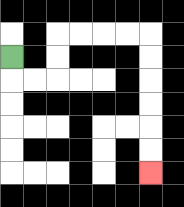{'start': '[0, 2]', 'end': '[6, 7]', 'path_directions': 'D,R,R,U,U,R,R,R,R,D,D,D,D,D,D', 'path_coordinates': '[[0, 2], [0, 3], [1, 3], [2, 3], [2, 2], [2, 1], [3, 1], [4, 1], [5, 1], [6, 1], [6, 2], [6, 3], [6, 4], [6, 5], [6, 6], [6, 7]]'}